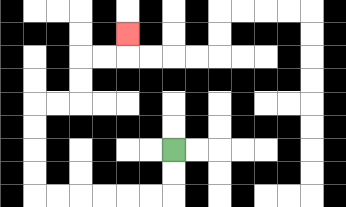{'start': '[7, 6]', 'end': '[5, 1]', 'path_directions': 'D,D,L,L,L,L,L,L,U,U,U,U,R,R,U,U,R,R,U', 'path_coordinates': '[[7, 6], [7, 7], [7, 8], [6, 8], [5, 8], [4, 8], [3, 8], [2, 8], [1, 8], [1, 7], [1, 6], [1, 5], [1, 4], [2, 4], [3, 4], [3, 3], [3, 2], [4, 2], [5, 2], [5, 1]]'}